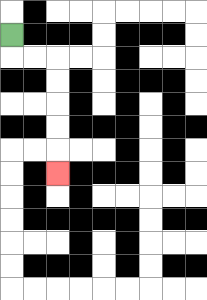{'start': '[0, 1]', 'end': '[2, 7]', 'path_directions': 'D,R,R,D,D,D,D,D', 'path_coordinates': '[[0, 1], [0, 2], [1, 2], [2, 2], [2, 3], [2, 4], [2, 5], [2, 6], [2, 7]]'}